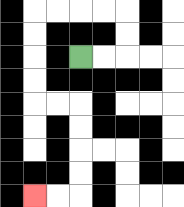{'start': '[3, 2]', 'end': '[1, 8]', 'path_directions': 'R,R,U,U,L,L,L,L,D,D,D,D,R,R,D,D,D,D,L,L', 'path_coordinates': '[[3, 2], [4, 2], [5, 2], [5, 1], [5, 0], [4, 0], [3, 0], [2, 0], [1, 0], [1, 1], [1, 2], [1, 3], [1, 4], [2, 4], [3, 4], [3, 5], [3, 6], [3, 7], [3, 8], [2, 8], [1, 8]]'}